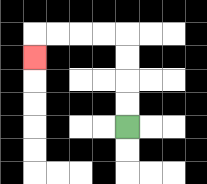{'start': '[5, 5]', 'end': '[1, 2]', 'path_directions': 'U,U,U,U,L,L,L,L,D', 'path_coordinates': '[[5, 5], [5, 4], [5, 3], [5, 2], [5, 1], [4, 1], [3, 1], [2, 1], [1, 1], [1, 2]]'}